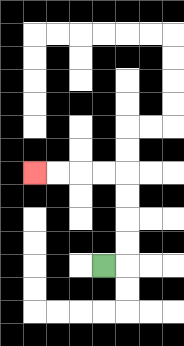{'start': '[4, 11]', 'end': '[1, 7]', 'path_directions': 'R,U,U,U,U,L,L,L,L', 'path_coordinates': '[[4, 11], [5, 11], [5, 10], [5, 9], [5, 8], [5, 7], [4, 7], [3, 7], [2, 7], [1, 7]]'}